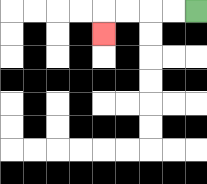{'start': '[8, 0]', 'end': '[4, 1]', 'path_directions': 'L,L,L,L,D', 'path_coordinates': '[[8, 0], [7, 0], [6, 0], [5, 0], [4, 0], [4, 1]]'}